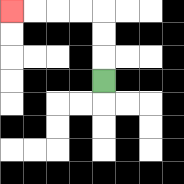{'start': '[4, 3]', 'end': '[0, 0]', 'path_directions': 'U,U,U,L,L,L,L', 'path_coordinates': '[[4, 3], [4, 2], [4, 1], [4, 0], [3, 0], [2, 0], [1, 0], [0, 0]]'}